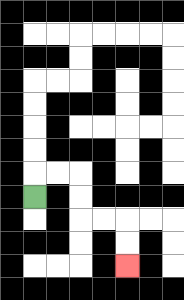{'start': '[1, 8]', 'end': '[5, 11]', 'path_directions': 'U,R,R,D,D,R,R,D,D', 'path_coordinates': '[[1, 8], [1, 7], [2, 7], [3, 7], [3, 8], [3, 9], [4, 9], [5, 9], [5, 10], [5, 11]]'}